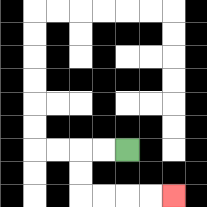{'start': '[5, 6]', 'end': '[7, 8]', 'path_directions': 'L,L,D,D,R,R,R,R', 'path_coordinates': '[[5, 6], [4, 6], [3, 6], [3, 7], [3, 8], [4, 8], [5, 8], [6, 8], [7, 8]]'}